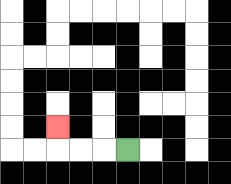{'start': '[5, 6]', 'end': '[2, 5]', 'path_directions': 'L,L,L,U', 'path_coordinates': '[[5, 6], [4, 6], [3, 6], [2, 6], [2, 5]]'}